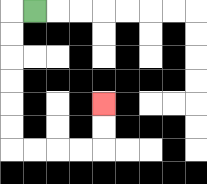{'start': '[1, 0]', 'end': '[4, 4]', 'path_directions': 'L,D,D,D,D,D,D,R,R,R,R,U,U', 'path_coordinates': '[[1, 0], [0, 0], [0, 1], [0, 2], [0, 3], [0, 4], [0, 5], [0, 6], [1, 6], [2, 6], [3, 6], [4, 6], [4, 5], [4, 4]]'}